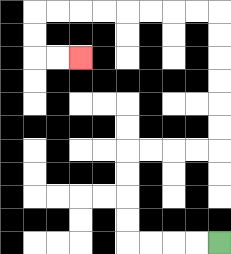{'start': '[9, 10]', 'end': '[3, 2]', 'path_directions': 'L,L,L,L,U,U,U,U,R,R,R,R,U,U,U,U,U,U,L,L,L,L,L,L,L,L,D,D,R,R', 'path_coordinates': '[[9, 10], [8, 10], [7, 10], [6, 10], [5, 10], [5, 9], [5, 8], [5, 7], [5, 6], [6, 6], [7, 6], [8, 6], [9, 6], [9, 5], [9, 4], [9, 3], [9, 2], [9, 1], [9, 0], [8, 0], [7, 0], [6, 0], [5, 0], [4, 0], [3, 0], [2, 0], [1, 0], [1, 1], [1, 2], [2, 2], [3, 2]]'}